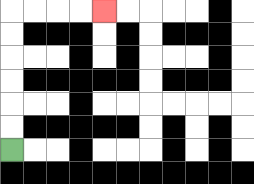{'start': '[0, 6]', 'end': '[4, 0]', 'path_directions': 'U,U,U,U,U,U,R,R,R,R', 'path_coordinates': '[[0, 6], [0, 5], [0, 4], [0, 3], [0, 2], [0, 1], [0, 0], [1, 0], [2, 0], [3, 0], [4, 0]]'}